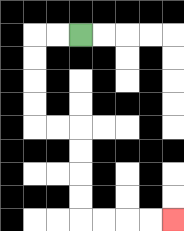{'start': '[3, 1]', 'end': '[7, 9]', 'path_directions': 'L,L,D,D,D,D,R,R,D,D,D,D,R,R,R,R', 'path_coordinates': '[[3, 1], [2, 1], [1, 1], [1, 2], [1, 3], [1, 4], [1, 5], [2, 5], [3, 5], [3, 6], [3, 7], [3, 8], [3, 9], [4, 9], [5, 9], [6, 9], [7, 9]]'}